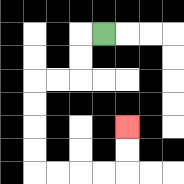{'start': '[4, 1]', 'end': '[5, 5]', 'path_directions': 'L,D,D,L,L,D,D,D,D,R,R,R,R,U,U', 'path_coordinates': '[[4, 1], [3, 1], [3, 2], [3, 3], [2, 3], [1, 3], [1, 4], [1, 5], [1, 6], [1, 7], [2, 7], [3, 7], [4, 7], [5, 7], [5, 6], [5, 5]]'}